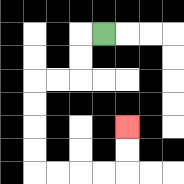{'start': '[4, 1]', 'end': '[5, 5]', 'path_directions': 'L,D,D,L,L,D,D,D,D,R,R,R,R,U,U', 'path_coordinates': '[[4, 1], [3, 1], [3, 2], [3, 3], [2, 3], [1, 3], [1, 4], [1, 5], [1, 6], [1, 7], [2, 7], [3, 7], [4, 7], [5, 7], [5, 6], [5, 5]]'}